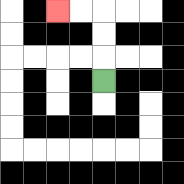{'start': '[4, 3]', 'end': '[2, 0]', 'path_directions': 'U,U,U,L,L', 'path_coordinates': '[[4, 3], [4, 2], [4, 1], [4, 0], [3, 0], [2, 0]]'}